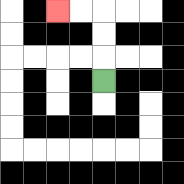{'start': '[4, 3]', 'end': '[2, 0]', 'path_directions': 'U,U,U,L,L', 'path_coordinates': '[[4, 3], [4, 2], [4, 1], [4, 0], [3, 0], [2, 0]]'}